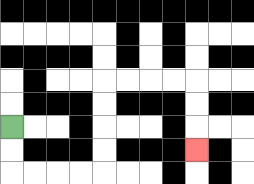{'start': '[0, 5]', 'end': '[8, 6]', 'path_directions': 'D,D,R,R,R,R,U,U,U,U,R,R,R,R,D,D,D', 'path_coordinates': '[[0, 5], [0, 6], [0, 7], [1, 7], [2, 7], [3, 7], [4, 7], [4, 6], [4, 5], [4, 4], [4, 3], [5, 3], [6, 3], [7, 3], [8, 3], [8, 4], [8, 5], [8, 6]]'}